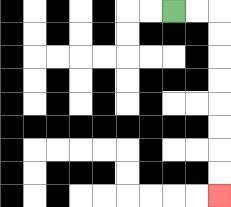{'start': '[7, 0]', 'end': '[9, 8]', 'path_directions': 'R,R,D,D,D,D,D,D,D,D', 'path_coordinates': '[[7, 0], [8, 0], [9, 0], [9, 1], [9, 2], [9, 3], [9, 4], [9, 5], [9, 6], [9, 7], [9, 8]]'}